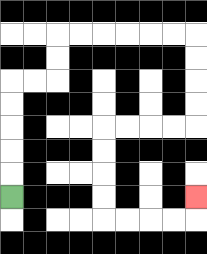{'start': '[0, 8]', 'end': '[8, 8]', 'path_directions': 'U,U,U,U,U,R,R,U,U,R,R,R,R,R,R,D,D,D,D,L,L,L,L,D,D,D,D,R,R,R,R,U', 'path_coordinates': '[[0, 8], [0, 7], [0, 6], [0, 5], [0, 4], [0, 3], [1, 3], [2, 3], [2, 2], [2, 1], [3, 1], [4, 1], [5, 1], [6, 1], [7, 1], [8, 1], [8, 2], [8, 3], [8, 4], [8, 5], [7, 5], [6, 5], [5, 5], [4, 5], [4, 6], [4, 7], [4, 8], [4, 9], [5, 9], [6, 9], [7, 9], [8, 9], [8, 8]]'}